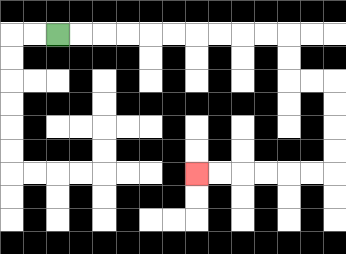{'start': '[2, 1]', 'end': '[8, 7]', 'path_directions': 'R,R,R,R,R,R,R,R,R,R,D,D,R,R,D,D,D,D,L,L,L,L,L,L', 'path_coordinates': '[[2, 1], [3, 1], [4, 1], [5, 1], [6, 1], [7, 1], [8, 1], [9, 1], [10, 1], [11, 1], [12, 1], [12, 2], [12, 3], [13, 3], [14, 3], [14, 4], [14, 5], [14, 6], [14, 7], [13, 7], [12, 7], [11, 7], [10, 7], [9, 7], [8, 7]]'}